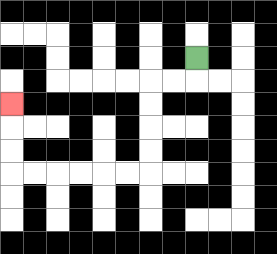{'start': '[8, 2]', 'end': '[0, 4]', 'path_directions': 'D,L,L,D,D,D,D,L,L,L,L,L,L,U,U,U', 'path_coordinates': '[[8, 2], [8, 3], [7, 3], [6, 3], [6, 4], [6, 5], [6, 6], [6, 7], [5, 7], [4, 7], [3, 7], [2, 7], [1, 7], [0, 7], [0, 6], [0, 5], [0, 4]]'}